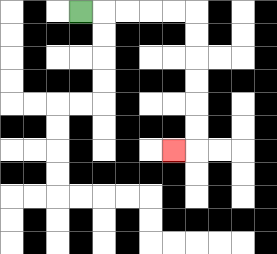{'start': '[3, 0]', 'end': '[7, 6]', 'path_directions': 'R,R,R,R,R,D,D,D,D,D,D,L', 'path_coordinates': '[[3, 0], [4, 0], [5, 0], [6, 0], [7, 0], [8, 0], [8, 1], [8, 2], [8, 3], [8, 4], [8, 5], [8, 6], [7, 6]]'}